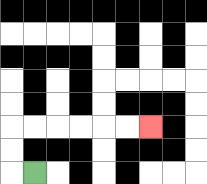{'start': '[1, 7]', 'end': '[6, 5]', 'path_directions': 'L,U,U,R,R,R,R,R,R', 'path_coordinates': '[[1, 7], [0, 7], [0, 6], [0, 5], [1, 5], [2, 5], [3, 5], [4, 5], [5, 5], [6, 5]]'}